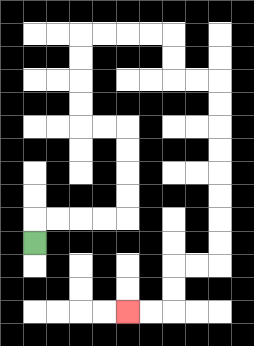{'start': '[1, 10]', 'end': '[5, 13]', 'path_directions': 'U,R,R,R,R,U,U,U,U,L,L,U,U,U,U,R,R,R,R,D,D,R,R,D,D,D,D,D,D,D,D,L,L,D,D,L,L', 'path_coordinates': '[[1, 10], [1, 9], [2, 9], [3, 9], [4, 9], [5, 9], [5, 8], [5, 7], [5, 6], [5, 5], [4, 5], [3, 5], [3, 4], [3, 3], [3, 2], [3, 1], [4, 1], [5, 1], [6, 1], [7, 1], [7, 2], [7, 3], [8, 3], [9, 3], [9, 4], [9, 5], [9, 6], [9, 7], [9, 8], [9, 9], [9, 10], [9, 11], [8, 11], [7, 11], [7, 12], [7, 13], [6, 13], [5, 13]]'}